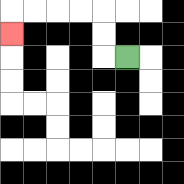{'start': '[5, 2]', 'end': '[0, 1]', 'path_directions': 'L,U,U,L,L,L,L,D', 'path_coordinates': '[[5, 2], [4, 2], [4, 1], [4, 0], [3, 0], [2, 0], [1, 0], [0, 0], [0, 1]]'}